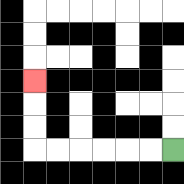{'start': '[7, 6]', 'end': '[1, 3]', 'path_directions': 'L,L,L,L,L,L,U,U,U', 'path_coordinates': '[[7, 6], [6, 6], [5, 6], [4, 6], [3, 6], [2, 6], [1, 6], [1, 5], [1, 4], [1, 3]]'}